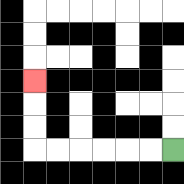{'start': '[7, 6]', 'end': '[1, 3]', 'path_directions': 'L,L,L,L,L,L,U,U,U', 'path_coordinates': '[[7, 6], [6, 6], [5, 6], [4, 6], [3, 6], [2, 6], [1, 6], [1, 5], [1, 4], [1, 3]]'}